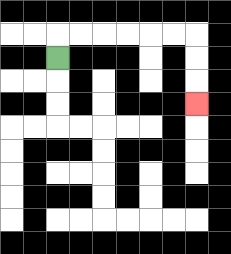{'start': '[2, 2]', 'end': '[8, 4]', 'path_directions': 'U,R,R,R,R,R,R,D,D,D', 'path_coordinates': '[[2, 2], [2, 1], [3, 1], [4, 1], [5, 1], [6, 1], [7, 1], [8, 1], [8, 2], [8, 3], [8, 4]]'}